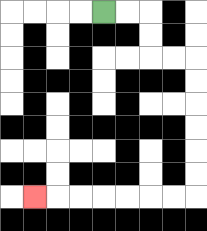{'start': '[4, 0]', 'end': '[1, 8]', 'path_directions': 'R,R,D,D,R,R,D,D,D,D,D,D,L,L,L,L,L,L,L', 'path_coordinates': '[[4, 0], [5, 0], [6, 0], [6, 1], [6, 2], [7, 2], [8, 2], [8, 3], [8, 4], [8, 5], [8, 6], [8, 7], [8, 8], [7, 8], [6, 8], [5, 8], [4, 8], [3, 8], [2, 8], [1, 8]]'}